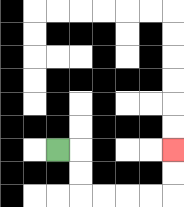{'start': '[2, 6]', 'end': '[7, 6]', 'path_directions': 'R,D,D,R,R,R,R,U,U', 'path_coordinates': '[[2, 6], [3, 6], [3, 7], [3, 8], [4, 8], [5, 8], [6, 8], [7, 8], [7, 7], [7, 6]]'}